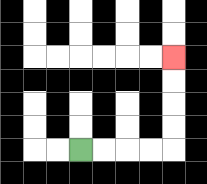{'start': '[3, 6]', 'end': '[7, 2]', 'path_directions': 'R,R,R,R,U,U,U,U', 'path_coordinates': '[[3, 6], [4, 6], [5, 6], [6, 6], [7, 6], [7, 5], [7, 4], [7, 3], [7, 2]]'}